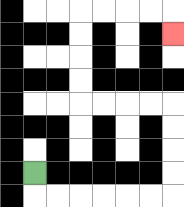{'start': '[1, 7]', 'end': '[7, 1]', 'path_directions': 'D,R,R,R,R,R,R,U,U,U,U,L,L,L,L,U,U,U,U,R,R,R,R,D', 'path_coordinates': '[[1, 7], [1, 8], [2, 8], [3, 8], [4, 8], [5, 8], [6, 8], [7, 8], [7, 7], [7, 6], [7, 5], [7, 4], [6, 4], [5, 4], [4, 4], [3, 4], [3, 3], [3, 2], [3, 1], [3, 0], [4, 0], [5, 0], [6, 0], [7, 0], [7, 1]]'}